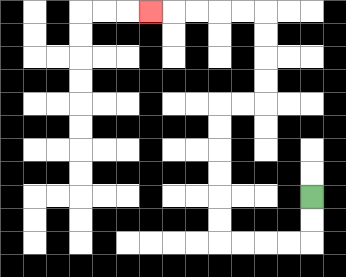{'start': '[13, 8]', 'end': '[6, 0]', 'path_directions': 'D,D,L,L,L,L,U,U,U,U,U,U,R,R,U,U,U,U,L,L,L,L,L', 'path_coordinates': '[[13, 8], [13, 9], [13, 10], [12, 10], [11, 10], [10, 10], [9, 10], [9, 9], [9, 8], [9, 7], [9, 6], [9, 5], [9, 4], [10, 4], [11, 4], [11, 3], [11, 2], [11, 1], [11, 0], [10, 0], [9, 0], [8, 0], [7, 0], [6, 0]]'}